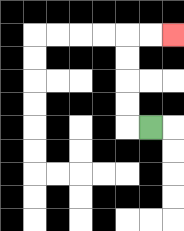{'start': '[6, 5]', 'end': '[7, 1]', 'path_directions': 'L,U,U,U,U,R,R', 'path_coordinates': '[[6, 5], [5, 5], [5, 4], [5, 3], [5, 2], [5, 1], [6, 1], [7, 1]]'}